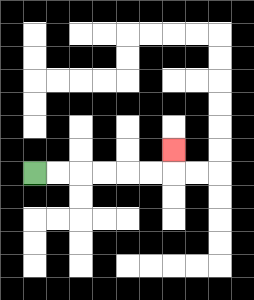{'start': '[1, 7]', 'end': '[7, 6]', 'path_directions': 'R,R,R,R,R,R,U', 'path_coordinates': '[[1, 7], [2, 7], [3, 7], [4, 7], [5, 7], [6, 7], [7, 7], [7, 6]]'}